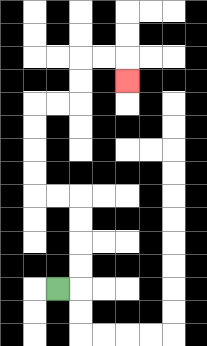{'start': '[2, 12]', 'end': '[5, 3]', 'path_directions': 'R,U,U,U,U,L,L,U,U,U,U,R,R,U,U,R,R,D', 'path_coordinates': '[[2, 12], [3, 12], [3, 11], [3, 10], [3, 9], [3, 8], [2, 8], [1, 8], [1, 7], [1, 6], [1, 5], [1, 4], [2, 4], [3, 4], [3, 3], [3, 2], [4, 2], [5, 2], [5, 3]]'}